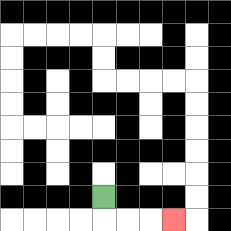{'start': '[4, 8]', 'end': '[7, 9]', 'path_directions': 'D,R,R,R', 'path_coordinates': '[[4, 8], [4, 9], [5, 9], [6, 9], [7, 9]]'}